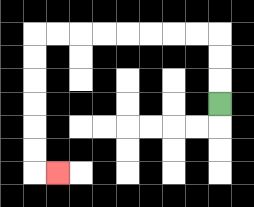{'start': '[9, 4]', 'end': '[2, 7]', 'path_directions': 'U,U,U,L,L,L,L,L,L,L,L,D,D,D,D,D,D,R', 'path_coordinates': '[[9, 4], [9, 3], [9, 2], [9, 1], [8, 1], [7, 1], [6, 1], [5, 1], [4, 1], [3, 1], [2, 1], [1, 1], [1, 2], [1, 3], [1, 4], [1, 5], [1, 6], [1, 7], [2, 7]]'}